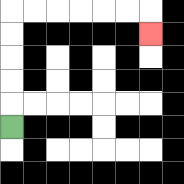{'start': '[0, 5]', 'end': '[6, 1]', 'path_directions': 'U,U,U,U,U,R,R,R,R,R,R,D', 'path_coordinates': '[[0, 5], [0, 4], [0, 3], [0, 2], [0, 1], [0, 0], [1, 0], [2, 0], [3, 0], [4, 0], [5, 0], [6, 0], [6, 1]]'}